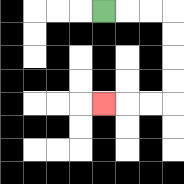{'start': '[4, 0]', 'end': '[4, 4]', 'path_directions': 'R,R,R,D,D,D,D,L,L,L', 'path_coordinates': '[[4, 0], [5, 0], [6, 0], [7, 0], [7, 1], [7, 2], [7, 3], [7, 4], [6, 4], [5, 4], [4, 4]]'}